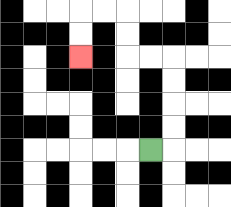{'start': '[6, 6]', 'end': '[3, 2]', 'path_directions': 'R,U,U,U,U,L,L,U,U,L,L,D,D', 'path_coordinates': '[[6, 6], [7, 6], [7, 5], [7, 4], [7, 3], [7, 2], [6, 2], [5, 2], [5, 1], [5, 0], [4, 0], [3, 0], [3, 1], [3, 2]]'}